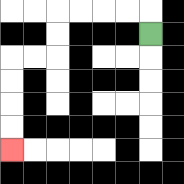{'start': '[6, 1]', 'end': '[0, 6]', 'path_directions': 'U,L,L,L,L,D,D,L,L,D,D,D,D', 'path_coordinates': '[[6, 1], [6, 0], [5, 0], [4, 0], [3, 0], [2, 0], [2, 1], [2, 2], [1, 2], [0, 2], [0, 3], [0, 4], [0, 5], [0, 6]]'}